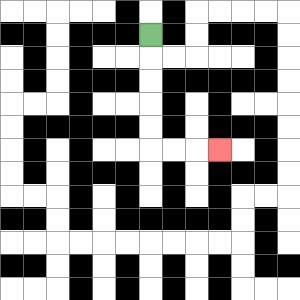{'start': '[6, 1]', 'end': '[9, 6]', 'path_directions': 'D,D,D,D,D,R,R,R', 'path_coordinates': '[[6, 1], [6, 2], [6, 3], [6, 4], [6, 5], [6, 6], [7, 6], [8, 6], [9, 6]]'}